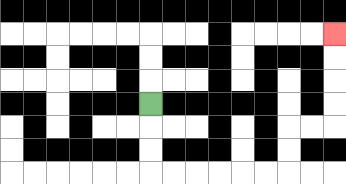{'start': '[6, 4]', 'end': '[14, 1]', 'path_directions': 'D,D,D,R,R,R,R,R,R,U,U,R,R,U,U,U,U', 'path_coordinates': '[[6, 4], [6, 5], [6, 6], [6, 7], [7, 7], [8, 7], [9, 7], [10, 7], [11, 7], [12, 7], [12, 6], [12, 5], [13, 5], [14, 5], [14, 4], [14, 3], [14, 2], [14, 1]]'}